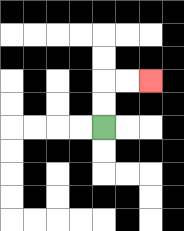{'start': '[4, 5]', 'end': '[6, 3]', 'path_directions': 'U,U,R,R', 'path_coordinates': '[[4, 5], [4, 4], [4, 3], [5, 3], [6, 3]]'}